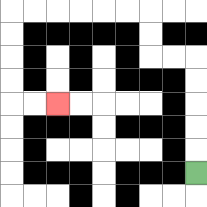{'start': '[8, 7]', 'end': '[2, 4]', 'path_directions': 'U,U,U,U,U,L,L,U,U,L,L,L,L,L,L,D,D,D,D,R,R', 'path_coordinates': '[[8, 7], [8, 6], [8, 5], [8, 4], [8, 3], [8, 2], [7, 2], [6, 2], [6, 1], [6, 0], [5, 0], [4, 0], [3, 0], [2, 0], [1, 0], [0, 0], [0, 1], [0, 2], [0, 3], [0, 4], [1, 4], [2, 4]]'}